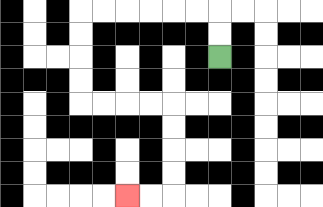{'start': '[9, 2]', 'end': '[5, 8]', 'path_directions': 'U,U,L,L,L,L,L,L,D,D,D,D,R,R,R,R,D,D,D,D,L,L', 'path_coordinates': '[[9, 2], [9, 1], [9, 0], [8, 0], [7, 0], [6, 0], [5, 0], [4, 0], [3, 0], [3, 1], [3, 2], [3, 3], [3, 4], [4, 4], [5, 4], [6, 4], [7, 4], [7, 5], [7, 6], [7, 7], [7, 8], [6, 8], [5, 8]]'}